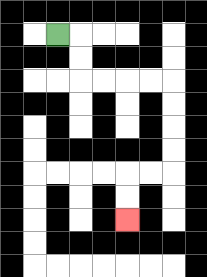{'start': '[2, 1]', 'end': '[5, 9]', 'path_directions': 'R,D,D,R,R,R,R,D,D,D,D,L,L,D,D', 'path_coordinates': '[[2, 1], [3, 1], [3, 2], [3, 3], [4, 3], [5, 3], [6, 3], [7, 3], [7, 4], [7, 5], [7, 6], [7, 7], [6, 7], [5, 7], [5, 8], [5, 9]]'}